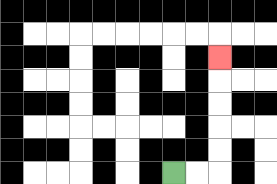{'start': '[7, 7]', 'end': '[9, 2]', 'path_directions': 'R,R,U,U,U,U,U', 'path_coordinates': '[[7, 7], [8, 7], [9, 7], [9, 6], [9, 5], [9, 4], [9, 3], [9, 2]]'}